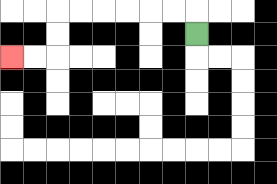{'start': '[8, 1]', 'end': '[0, 2]', 'path_directions': 'U,L,L,L,L,L,L,D,D,L,L', 'path_coordinates': '[[8, 1], [8, 0], [7, 0], [6, 0], [5, 0], [4, 0], [3, 0], [2, 0], [2, 1], [2, 2], [1, 2], [0, 2]]'}